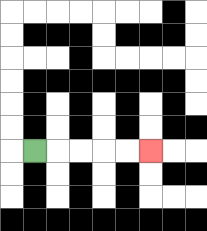{'start': '[1, 6]', 'end': '[6, 6]', 'path_directions': 'R,R,R,R,R', 'path_coordinates': '[[1, 6], [2, 6], [3, 6], [4, 6], [5, 6], [6, 6]]'}